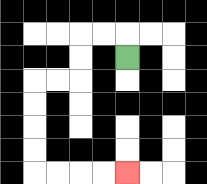{'start': '[5, 2]', 'end': '[5, 7]', 'path_directions': 'U,L,L,D,D,L,L,D,D,D,D,R,R,R,R', 'path_coordinates': '[[5, 2], [5, 1], [4, 1], [3, 1], [3, 2], [3, 3], [2, 3], [1, 3], [1, 4], [1, 5], [1, 6], [1, 7], [2, 7], [3, 7], [4, 7], [5, 7]]'}